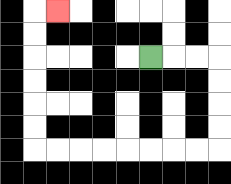{'start': '[6, 2]', 'end': '[2, 0]', 'path_directions': 'R,R,R,D,D,D,D,L,L,L,L,L,L,L,L,U,U,U,U,U,U,R', 'path_coordinates': '[[6, 2], [7, 2], [8, 2], [9, 2], [9, 3], [9, 4], [9, 5], [9, 6], [8, 6], [7, 6], [6, 6], [5, 6], [4, 6], [3, 6], [2, 6], [1, 6], [1, 5], [1, 4], [1, 3], [1, 2], [1, 1], [1, 0], [2, 0]]'}